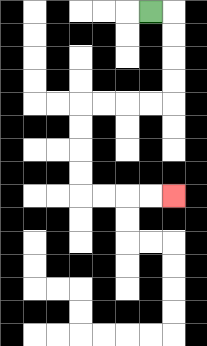{'start': '[6, 0]', 'end': '[7, 8]', 'path_directions': 'R,D,D,D,D,L,L,L,L,D,D,D,D,R,R,R,R', 'path_coordinates': '[[6, 0], [7, 0], [7, 1], [7, 2], [7, 3], [7, 4], [6, 4], [5, 4], [4, 4], [3, 4], [3, 5], [3, 6], [3, 7], [3, 8], [4, 8], [5, 8], [6, 8], [7, 8]]'}